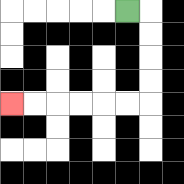{'start': '[5, 0]', 'end': '[0, 4]', 'path_directions': 'R,D,D,D,D,L,L,L,L,L,L', 'path_coordinates': '[[5, 0], [6, 0], [6, 1], [6, 2], [6, 3], [6, 4], [5, 4], [4, 4], [3, 4], [2, 4], [1, 4], [0, 4]]'}